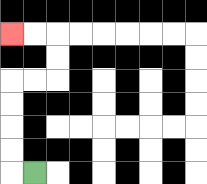{'start': '[1, 7]', 'end': '[0, 1]', 'path_directions': 'L,U,U,U,U,R,R,U,U,L,L', 'path_coordinates': '[[1, 7], [0, 7], [0, 6], [0, 5], [0, 4], [0, 3], [1, 3], [2, 3], [2, 2], [2, 1], [1, 1], [0, 1]]'}